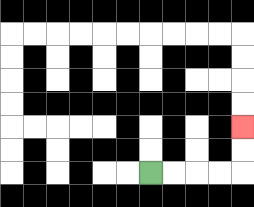{'start': '[6, 7]', 'end': '[10, 5]', 'path_directions': 'R,R,R,R,U,U', 'path_coordinates': '[[6, 7], [7, 7], [8, 7], [9, 7], [10, 7], [10, 6], [10, 5]]'}